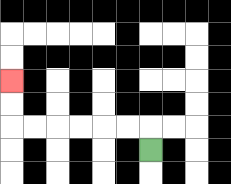{'start': '[6, 6]', 'end': '[0, 3]', 'path_directions': 'U,L,L,L,L,L,L,U,U', 'path_coordinates': '[[6, 6], [6, 5], [5, 5], [4, 5], [3, 5], [2, 5], [1, 5], [0, 5], [0, 4], [0, 3]]'}